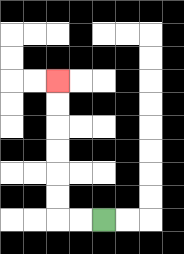{'start': '[4, 9]', 'end': '[2, 3]', 'path_directions': 'L,L,U,U,U,U,U,U', 'path_coordinates': '[[4, 9], [3, 9], [2, 9], [2, 8], [2, 7], [2, 6], [2, 5], [2, 4], [2, 3]]'}